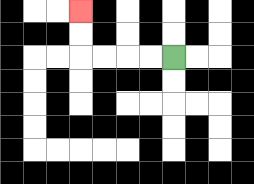{'start': '[7, 2]', 'end': '[3, 0]', 'path_directions': 'L,L,L,L,U,U', 'path_coordinates': '[[7, 2], [6, 2], [5, 2], [4, 2], [3, 2], [3, 1], [3, 0]]'}